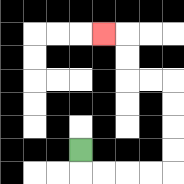{'start': '[3, 6]', 'end': '[4, 1]', 'path_directions': 'D,R,R,R,R,U,U,U,U,L,L,U,U,L', 'path_coordinates': '[[3, 6], [3, 7], [4, 7], [5, 7], [6, 7], [7, 7], [7, 6], [7, 5], [7, 4], [7, 3], [6, 3], [5, 3], [5, 2], [5, 1], [4, 1]]'}